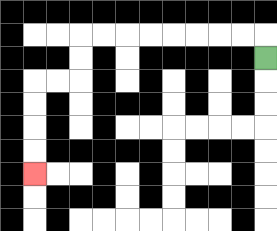{'start': '[11, 2]', 'end': '[1, 7]', 'path_directions': 'U,L,L,L,L,L,L,L,L,D,D,L,L,D,D,D,D', 'path_coordinates': '[[11, 2], [11, 1], [10, 1], [9, 1], [8, 1], [7, 1], [6, 1], [5, 1], [4, 1], [3, 1], [3, 2], [3, 3], [2, 3], [1, 3], [1, 4], [1, 5], [1, 6], [1, 7]]'}